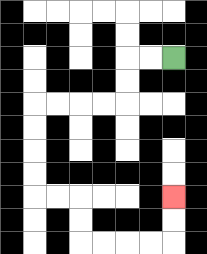{'start': '[7, 2]', 'end': '[7, 8]', 'path_directions': 'L,L,D,D,L,L,L,L,D,D,D,D,R,R,D,D,R,R,R,R,U,U', 'path_coordinates': '[[7, 2], [6, 2], [5, 2], [5, 3], [5, 4], [4, 4], [3, 4], [2, 4], [1, 4], [1, 5], [1, 6], [1, 7], [1, 8], [2, 8], [3, 8], [3, 9], [3, 10], [4, 10], [5, 10], [6, 10], [7, 10], [7, 9], [7, 8]]'}